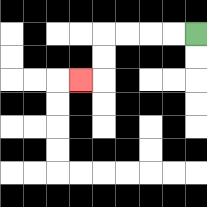{'start': '[8, 1]', 'end': '[3, 3]', 'path_directions': 'L,L,L,L,D,D,L', 'path_coordinates': '[[8, 1], [7, 1], [6, 1], [5, 1], [4, 1], [4, 2], [4, 3], [3, 3]]'}